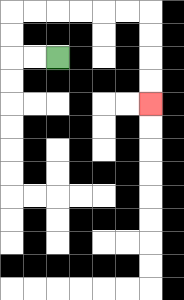{'start': '[2, 2]', 'end': '[6, 4]', 'path_directions': 'L,L,U,U,R,R,R,R,R,R,D,D,D,D', 'path_coordinates': '[[2, 2], [1, 2], [0, 2], [0, 1], [0, 0], [1, 0], [2, 0], [3, 0], [4, 0], [5, 0], [6, 0], [6, 1], [6, 2], [6, 3], [6, 4]]'}